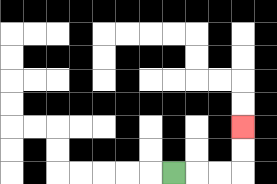{'start': '[7, 7]', 'end': '[10, 5]', 'path_directions': 'R,R,R,U,U', 'path_coordinates': '[[7, 7], [8, 7], [9, 7], [10, 7], [10, 6], [10, 5]]'}